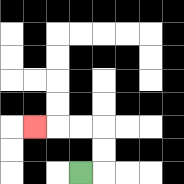{'start': '[3, 7]', 'end': '[1, 5]', 'path_directions': 'R,U,U,L,L,L', 'path_coordinates': '[[3, 7], [4, 7], [4, 6], [4, 5], [3, 5], [2, 5], [1, 5]]'}